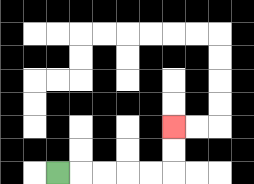{'start': '[2, 7]', 'end': '[7, 5]', 'path_directions': 'R,R,R,R,R,U,U', 'path_coordinates': '[[2, 7], [3, 7], [4, 7], [5, 7], [6, 7], [7, 7], [7, 6], [7, 5]]'}